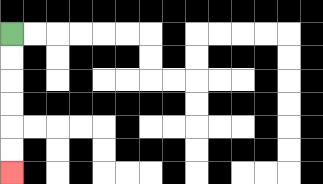{'start': '[0, 1]', 'end': '[0, 7]', 'path_directions': 'D,D,D,D,D,D', 'path_coordinates': '[[0, 1], [0, 2], [0, 3], [0, 4], [0, 5], [0, 6], [0, 7]]'}